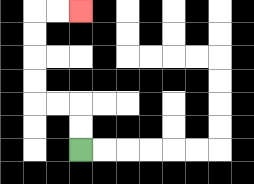{'start': '[3, 6]', 'end': '[3, 0]', 'path_directions': 'U,U,L,L,U,U,U,U,R,R', 'path_coordinates': '[[3, 6], [3, 5], [3, 4], [2, 4], [1, 4], [1, 3], [1, 2], [1, 1], [1, 0], [2, 0], [3, 0]]'}